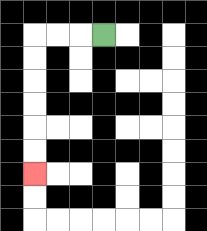{'start': '[4, 1]', 'end': '[1, 7]', 'path_directions': 'L,L,L,D,D,D,D,D,D', 'path_coordinates': '[[4, 1], [3, 1], [2, 1], [1, 1], [1, 2], [1, 3], [1, 4], [1, 5], [1, 6], [1, 7]]'}